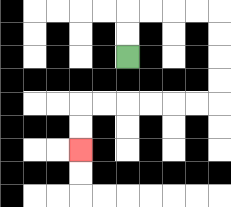{'start': '[5, 2]', 'end': '[3, 6]', 'path_directions': 'U,U,R,R,R,R,D,D,D,D,L,L,L,L,L,L,D,D', 'path_coordinates': '[[5, 2], [5, 1], [5, 0], [6, 0], [7, 0], [8, 0], [9, 0], [9, 1], [9, 2], [9, 3], [9, 4], [8, 4], [7, 4], [6, 4], [5, 4], [4, 4], [3, 4], [3, 5], [3, 6]]'}